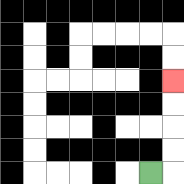{'start': '[6, 7]', 'end': '[7, 3]', 'path_directions': 'R,U,U,U,U', 'path_coordinates': '[[6, 7], [7, 7], [7, 6], [7, 5], [7, 4], [7, 3]]'}